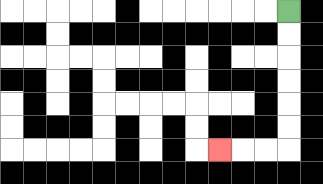{'start': '[12, 0]', 'end': '[9, 6]', 'path_directions': 'D,D,D,D,D,D,L,L,L', 'path_coordinates': '[[12, 0], [12, 1], [12, 2], [12, 3], [12, 4], [12, 5], [12, 6], [11, 6], [10, 6], [9, 6]]'}